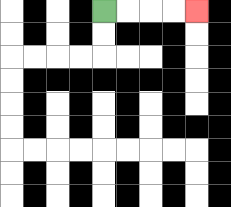{'start': '[4, 0]', 'end': '[8, 0]', 'path_directions': 'R,R,R,R', 'path_coordinates': '[[4, 0], [5, 0], [6, 0], [7, 0], [8, 0]]'}